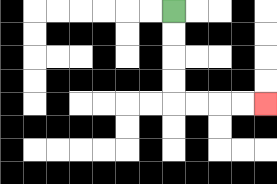{'start': '[7, 0]', 'end': '[11, 4]', 'path_directions': 'D,D,D,D,R,R,R,R', 'path_coordinates': '[[7, 0], [7, 1], [7, 2], [7, 3], [7, 4], [8, 4], [9, 4], [10, 4], [11, 4]]'}